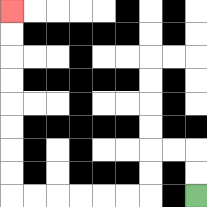{'start': '[8, 8]', 'end': '[0, 0]', 'path_directions': 'U,U,L,L,D,D,L,L,L,L,L,L,U,U,U,U,U,U,U,U', 'path_coordinates': '[[8, 8], [8, 7], [8, 6], [7, 6], [6, 6], [6, 7], [6, 8], [5, 8], [4, 8], [3, 8], [2, 8], [1, 8], [0, 8], [0, 7], [0, 6], [0, 5], [0, 4], [0, 3], [0, 2], [0, 1], [0, 0]]'}